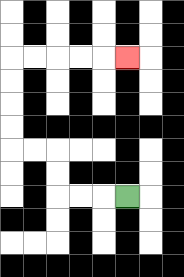{'start': '[5, 8]', 'end': '[5, 2]', 'path_directions': 'L,L,L,U,U,L,L,U,U,U,U,R,R,R,R,R', 'path_coordinates': '[[5, 8], [4, 8], [3, 8], [2, 8], [2, 7], [2, 6], [1, 6], [0, 6], [0, 5], [0, 4], [0, 3], [0, 2], [1, 2], [2, 2], [3, 2], [4, 2], [5, 2]]'}